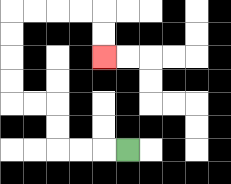{'start': '[5, 6]', 'end': '[4, 2]', 'path_directions': 'L,L,L,U,U,L,L,U,U,U,U,R,R,R,R,D,D', 'path_coordinates': '[[5, 6], [4, 6], [3, 6], [2, 6], [2, 5], [2, 4], [1, 4], [0, 4], [0, 3], [0, 2], [0, 1], [0, 0], [1, 0], [2, 0], [3, 0], [4, 0], [4, 1], [4, 2]]'}